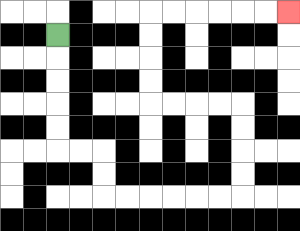{'start': '[2, 1]', 'end': '[12, 0]', 'path_directions': 'D,D,D,D,D,R,R,D,D,R,R,R,R,R,R,U,U,U,U,L,L,L,L,U,U,U,U,R,R,R,R,R,R', 'path_coordinates': '[[2, 1], [2, 2], [2, 3], [2, 4], [2, 5], [2, 6], [3, 6], [4, 6], [4, 7], [4, 8], [5, 8], [6, 8], [7, 8], [8, 8], [9, 8], [10, 8], [10, 7], [10, 6], [10, 5], [10, 4], [9, 4], [8, 4], [7, 4], [6, 4], [6, 3], [6, 2], [6, 1], [6, 0], [7, 0], [8, 0], [9, 0], [10, 0], [11, 0], [12, 0]]'}